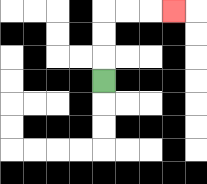{'start': '[4, 3]', 'end': '[7, 0]', 'path_directions': 'U,U,U,R,R,R', 'path_coordinates': '[[4, 3], [4, 2], [4, 1], [4, 0], [5, 0], [6, 0], [7, 0]]'}